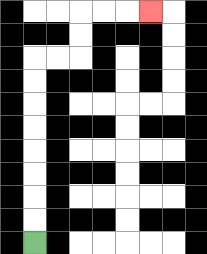{'start': '[1, 10]', 'end': '[6, 0]', 'path_directions': 'U,U,U,U,U,U,U,U,R,R,U,U,R,R,R', 'path_coordinates': '[[1, 10], [1, 9], [1, 8], [1, 7], [1, 6], [1, 5], [1, 4], [1, 3], [1, 2], [2, 2], [3, 2], [3, 1], [3, 0], [4, 0], [5, 0], [6, 0]]'}